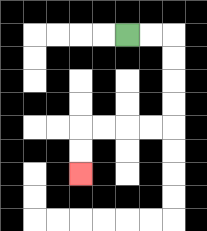{'start': '[5, 1]', 'end': '[3, 7]', 'path_directions': 'R,R,D,D,D,D,L,L,L,L,D,D', 'path_coordinates': '[[5, 1], [6, 1], [7, 1], [7, 2], [7, 3], [7, 4], [7, 5], [6, 5], [5, 5], [4, 5], [3, 5], [3, 6], [3, 7]]'}